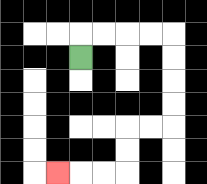{'start': '[3, 2]', 'end': '[2, 7]', 'path_directions': 'U,R,R,R,R,D,D,D,D,L,L,D,D,L,L,L', 'path_coordinates': '[[3, 2], [3, 1], [4, 1], [5, 1], [6, 1], [7, 1], [7, 2], [7, 3], [7, 4], [7, 5], [6, 5], [5, 5], [5, 6], [5, 7], [4, 7], [3, 7], [2, 7]]'}